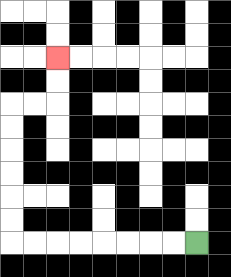{'start': '[8, 10]', 'end': '[2, 2]', 'path_directions': 'L,L,L,L,L,L,L,L,U,U,U,U,U,U,R,R,U,U', 'path_coordinates': '[[8, 10], [7, 10], [6, 10], [5, 10], [4, 10], [3, 10], [2, 10], [1, 10], [0, 10], [0, 9], [0, 8], [0, 7], [0, 6], [0, 5], [0, 4], [1, 4], [2, 4], [2, 3], [2, 2]]'}